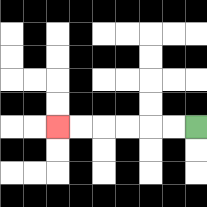{'start': '[8, 5]', 'end': '[2, 5]', 'path_directions': 'L,L,L,L,L,L', 'path_coordinates': '[[8, 5], [7, 5], [6, 5], [5, 5], [4, 5], [3, 5], [2, 5]]'}